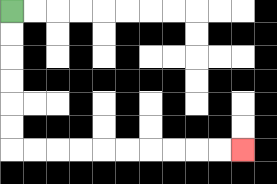{'start': '[0, 0]', 'end': '[10, 6]', 'path_directions': 'D,D,D,D,D,D,R,R,R,R,R,R,R,R,R,R', 'path_coordinates': '[[0, 0], [0, 1], [0, 2], [0, 3], [0, 4], [0, 5], [0, 6], [1, 6], [2, 6], [3, 6], [4, 6], [5, 6], [6, 6], [7, 6], [8, 6], [9, 6], [10, 6]]'}